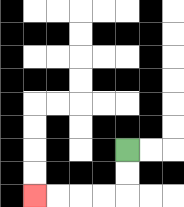{'start': '[5, 6]', 'end': '[1, 8]', 'path_directions': 'D,D,L,L,L,L', 'path_coordinates': '[[5, 6], [5, 7], [5, 8], [4, 8], [3, 8], [2, 8], [1, 8]]'}